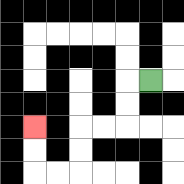{'start': '[6, 3]', 'end': '[1, 5]', 'path_directions': 'L,D,D,L,L,D,D,L,L,U,U', 'path_coordinates': '[[6, 3], [5, 3], [5, 4], [5, 5], [4, 5], [3, 5], [3, 6], [3, 7], [2, 7], [1, 7], [1, 6], [1, 5]]'}